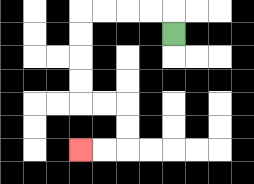{'start': '[7, 1]', 'end': '[3, 6]', 'path_directions': 'U,L,L,L,L,D,D,D,D,R,R,D,D,L,L', 'path_coordinates': '[[7, 1], [7, 0], [6, 0], [5, 0], [4, 0], [3, 0], [3, 1], [3, 2], [3, 3], [3, 4], [4, 4], [5, 4], [5, 5], [5, 6], [4, 6], [3, 6]]'}